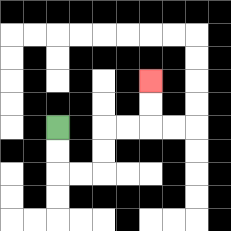{'start': '[2, 5]', 'end': '[6, 3]', 'path_directions': 'D,D,R,R,U,U,R,R,U,U', 'path_coordinates': '[[2, 5], [2, 6], [2, 7], [3, 7], [4, 7], [4, 6], [4, 5], [5, 5], [6, 5], [6, 4], [6, 3]]'}